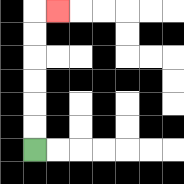{'start': '[1, 6]', 'end': '[2, 0]', 'path_directions': 'U,U,U,U,U,U,R', 'path_coordinates': '[[1, 6], [1, 5], [1, 4], [1, 3], [1, 2], [1, 1], [1, 0], [2, 0]]'}